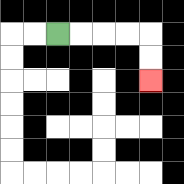{'start': '[2, 1]', 'end': '[6, 3]', 'path_directions': 'R,R,R,R,D,D', 'path_coordinates': '[[2, 1], [3, 1], [4, 1], [5, 1], [6, 1], [6, 2], [6, 3]]'}